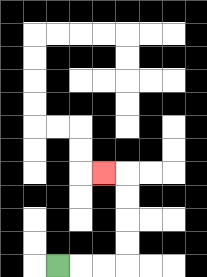{'start': '[2, 11]', 'end': '[4, 7]', 'path_directions': 'R,R,R,U,U,U,U,L', 'path_coordinates': '[[2, 11], [3, 11], [4, 11], [5, 11], [5, 10], [5, 9], [5, 8], [5, 7], [4, 7]]'}